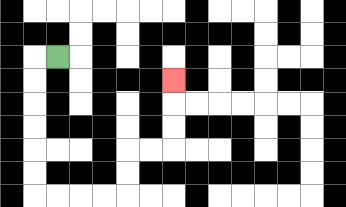{'start': '[2, 2]', 'end': '[7, 3]', 'path_directions': 'L,D,D,D,D,D,D,R,R,R,R,U,U,R,R,U,U,U', 'path_coordinates': '[[2, 2], [1, 2], [1, 3], [1, 4], [1, 5], [1, 6], [1, 7], [1, 8], [2, 8], [3, 8], [4, 8], [5, 8], [5, 7], [5, 6], [6, 6], [7, 6], [7, 5], [7, 4], [7, 3]]'}